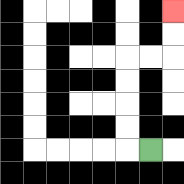{'start': '[6, 6]', 'end': '[7, 0]', 'path_directions': 'L,U,U,U,U,R,R,U,U', 'path_coordinates': '[[6, 6], [5, 6], [5, 5], [5, 4], [5, 3], [5, 2], [6, 2], [7, 2], [7, 1], [7, 0]]'}